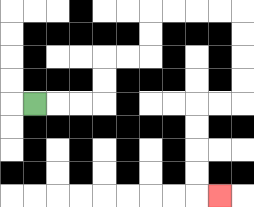{'start': '[1, 4]', 'end': '[9, 8]', 'path_directions': 'R,R,R,U,U,R,R,U,U,R,R,R,R,D,D,D,D,L,L,D,D,D,D,R', 'path_coordinates': '[[1, 4], [2, 4], [3, 4], [4, 4], [4, 3], [4, 2], [5, 2], [6, 2], [6, 1], [6, 0], [7, 0], [8, 0], [9, 0], [10, 0], [10, 1], [10, 2], [10, 3], [10, 4], [9, 4], [8, 4], [8, 5], [8, 6], [8, 7], [8, 8], [9, 8]]'}